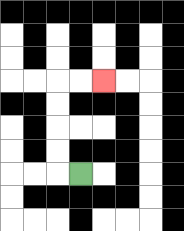{'start': '[3, 7]', 'end': '[4, 3]', 'path_directions': 'L,U,U,U,U,R,R', 'path_coordinates': '[[3, 7], [2, 7], [2, 6], [2, 5], [2, 4], [2, 3], [3, 3], [4, 3]]'}